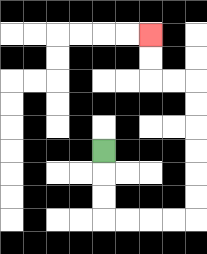{'start': '[4, 6]', 'end': '[6, 1]', 'path_directions': 'D,D,D,R,R,R,R,U,U,U,U,U,U,L,L,U,U', 'path_coordinates': '[[4, 6], [4, 7], [4, 8], [4, 9], [5, 9], [6, 9], [7, 9], [8, 9], [8, 8], [8, 7], [8, 6], [8, 5], [8, 4], [8, 3], [7, 3], [6, 3], [6, 2], [6, 1]]'}